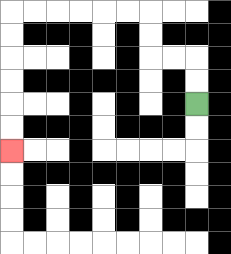{'start': '[8, 4]', 'end': '[0, 6]', 'path_directions': 'U,U,L,L,U,U,L,L,L,L,L,L,D,D,D,D,D,D', 'path_coordinates': '[[8, 4], [8, 3], [8, 2], [7, 2], [6, 2], [6, 1], [6, 0], [5, 0], [4, 0], [3, 0], [2, 0], [1, 0], [0, 0], [0, 1], [0, 2], [0, 3], [0, 4], [0, 5], [0, 6]]'}